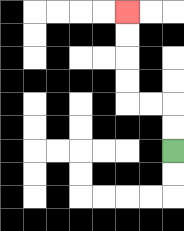{'start': '[7, 6]', 'end': '[5, 0]', 'path_directions': 'U,U,L,L,U,U,U,U', 'path_coordinates': '[[7, 6], [7, 5], [7, 4], [6, 4], [5, 4], [5, 3], [5, 2], [5, 1], [5, 0]]'}